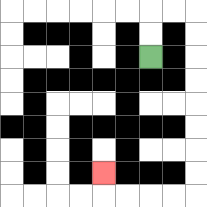{'start': '[6, 2]', 'end': '[4, 7]', 'path_directions': 'U,U,R,R,D,D,D,D,D,D,D,D,L,L,L,L,U', 'path_coordinates': '[[6, 2], [6, 1], [6, 0], [7, 0], [8, 0], [8, 1], [8, 2], [8, 3], [8, 4], [8, 5], [8, 6], [8, 7], [8, 8], [7, 8], [6, 8], [5, 8], [4, 8], [4, 7]]'}